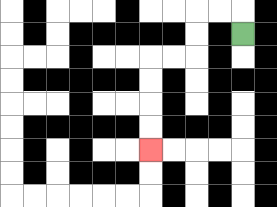{'start': '[10, 1]', 'end': '[6, 6]', 'path_directions': 'U,L,L,D,D,L,L,D,D,D,D', 'path_coordinates': '[[10, 1], [10, 0], [9, 0], [8, 0], [8, 1], [8, 2], [7, 2], [6, 2], [6, 3], [6, 4], [6, 5], [6, 6]]'}